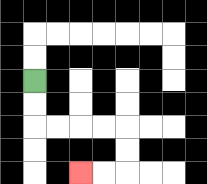{'start': '[1, 3]', 'end': '[3, 7]', 'path_directions': 'D,D,R,R,R,R,D,D,L,L', 'path_coordinates': '[[1, 3], [1, 4], [1, 5], [2, 5], [3, 5], [4, 5], [5, 5], [5, 6], [5, 7], [4, 7], [3, 7]]'}